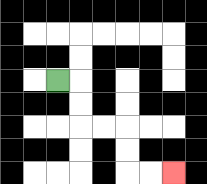{'start': '[2, 3]', 'end': '[7, 7]', 'path_directions': 'R,D,D,R,R,D,D,R,R', 'path_coordinates': '[[2, 3], [3, 3], [3, 4], [3, 5], [4, 5], [5, 5], [5, 6], [5, 7], [6, 7], [7, 7]]'}